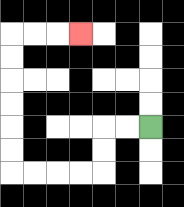{'start': '[6, 5]', 'end': '[3, 1]', 'path_directions': 'L,L,D,D,L,L,L,L,U,U,U,U,U,U,R,R,R', 'path_coordinates': '[[6, 5], [5, 5], [4, 5], [4, 6], [4, 7], [3, 7], [2, 7], [1, 7], [0, 7], [0, 6], [0, 5], [0, 4], [0, 3], [0, 2], [0, 1], [1, 1], [2, 1], [3, 1]]'}